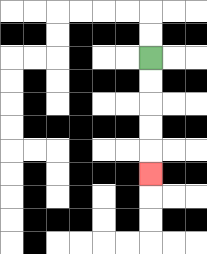{'start': '[6, 2]', 'end': '[6, 7]', 'path_directions': 'D,D,D,D,D', 'path_coordinates': '[[6, 2], [6, 3], [6, 4], [6, 5], [6, 6], [6, 7]]'}